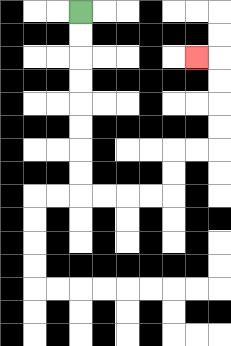{'start': '[3, 0]', 'end': '[8, 2]', 'path_directions': 'D,D,D,D,D,D,D,D,R,R,R,R,U,U,R,R,U,U,U,U,L', 'path_coordinates': '[[3, 0], [3, 1], [3, 2], [3, 3], [3, 4], [3, 5], [3, 6], [3, 7], [3, 8], [4, 8], [5, 8], [6, 8], [7, 8], [7, 7], [7, 6], [8, 6], [9, 6], [9, 5], [9, 4], [9, 3], [9, 2], [8, 2]]'}